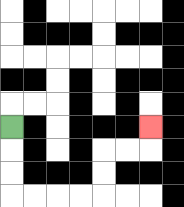{'start': '[0, 5]', 'end': '[6, 5]', 'path_directions': 'D,D,D,R,R,R,R,U,U,R,R,U', 'path_coordinates': '[[0, 5], [0, 6], [0, 7], [0, 8], [1, 8], [2, 8], [3, 8], [4, 8], [4, 7], [4, 6], [5, 6], [6, 6], [6, 5]]'}